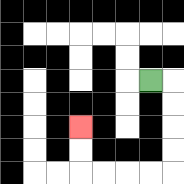{'start': '[6, 3]', 'end': '[3, 5]', 'path_directions': 'R,D,D,D,D,L,L,L,L,U,U', 'path_coordinates': '[[6, 3], [7, 3], [7, 4], [7, 5], [7, 6], [7, 7], [6, 7], [5, 7], [4, 7], [3, 7], [3, 6], [3, 5]]'}